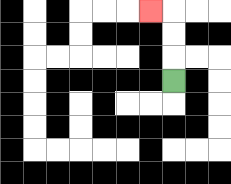{'start': '[7, 3]', 'end': '[6, 0]', 'path_directions': 'U,U,U,L', 'path_coordinates': '[[7, 3], [7, 2], [7, 1], [7, 0], [6, 0]]'}